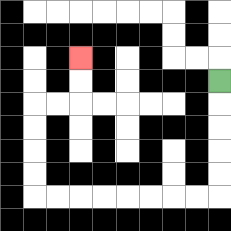{'start': '[9, 3]', 'end': '[3, 2]', 'path_directions': 'D,D,D,D,D,L,L,L,L,L,L,L,L,U,U,U,U,R,R,U,U', 'path_coordinates': '[[9, 3], [9, 4], [9, 5], [9, 6], [9, 7], [9, 8], [8, 8], [7, 8], [6, 8], [5, 8], [4, 8], [3, 8], [2, 8], [1, 8], [1, 7], [1, 6], [1, 5], [1, 4], [2, 4], [3, 4], [3, 3], [3, 2]]'}